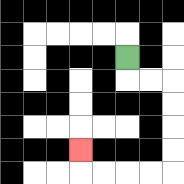{'start': '[5, 2]', 'end': '[3, 6]', 'path_directions': 'D,R,R,D,D,D,D,L,L,L,L,U', 'path_coordinates': '[[5, 2], [5, 3], [6, 3], [7, 3], [7, 4], [7, 5], [7, 6], [7, 7], [6, 7], [5, 7], [4, 7], [3, 7], [3, 6]]'}